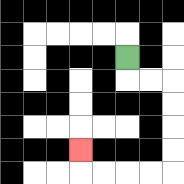{'start': '[5, 2]', 'end': '[3, 6]', 'path_directions': 'D,R,R,D,D,D,D,L,L,L,L,U', 'path_coordinates': '[[5, 2], [5, 3], [6, 3], [7, 3], [7, 4], [7, 5], [7, 6], [7, 7], [6, 7], [5, 7], [4, 7], [3, 7], [3, 6]]'}